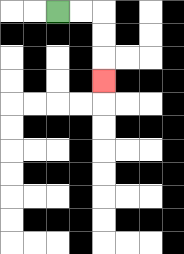{'start': '[2, 0]', 'end': '[4, 3]', 'path_directions': 'R,R,D,D,D', 'path_coordinates': '[[2, 0], [3, 0], [4, 0], [4, 1], [4, 2], [4, 3]]'}